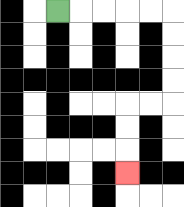{'start': '[2, 0]', 'end': '[5, 7]', 'path_directions': 'R,R,R,R,R,D,D,D,D,L,L,D,D,D', 'path_coordinates': '[[2, 0], [3, 0], [4, 0], [5, 0], [6, 0], [7, 0], [7, 1], [7, 2], [7, 3], [7, 4], [6, 4], [5, 4], [5, 5], [5, 6], [5, 7]]'}